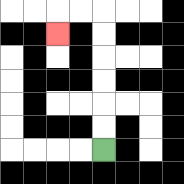{'start': '[4, 6]', 'end': '[2, 1]', 'path_directions': 'U,U,U,U,U,U,L,L,D', 'path_coordinates': '[[4, 6], [4, 5], [4, 4], [4, 3], [4, 2], [4, 1], [4, 0], [3, 0], [2, 0], [2, 1]]'}